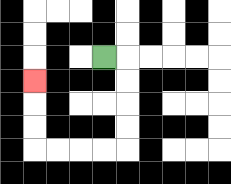{'start': '[4, 2]', 'end': '[1, 3]', 'path_directions': 'R,D,D,D,D,L,L,L,L,U,U,U', 'path_coordinates': '[[4, 2], [5, 2], [5, 3], [5, 4], [5, 5], [5, 6], [4, 6], [3, 6], [2, 6], [1, 6], [1, 5], [1, 4], [1, 3]]'}